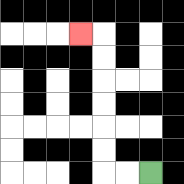{'start': '[6, 7]', 'end': '[3, 1]', 'path_directions': 'L,L,U,U,U,U,U,U,L', 'path_coordinates': '[[6, 7], [5, 7], [4, 7], [4, 6], [4, 5], [4, 4], [4, 3], [4, 2], [4, 1], [3, 1]]'}